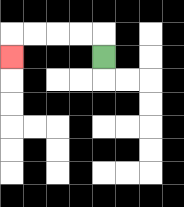{'start': '[4, 2]', 'end': '[0, 2]', 'path_directions': 'U,L,L,L,L,D', 'path_coordinates': '[[4, 2], [4, 1], [3, 1], [2, 1], [1, 1], [0, 1], [0, 2]]'}